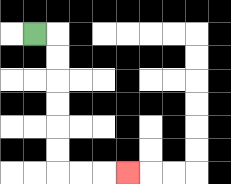{'start': '[1, 1]', 'end': '[5, 7]', 'path_directions': 'R,D,D,D,D,D,D,R,R,R', 'path_coordinates': '[[1, 1], [2, 1], [2, 2], [2, 3], [2, 4], [2, 5], [2, 6], [2, 7], [3, 7], [4, 7], [5, 7]]'}